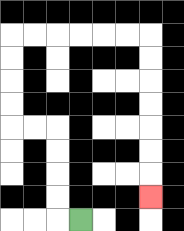{'start': '[3, 9]', 'end': '[6, 8]', 'path_directions': 'L,U,U,U,U,L,L,U,U,U,U,R,R,R,R,R,R,D,D,D,D,D,D,D', 'path_coordinates': '[[3, 9], [2, 9], [2, 8], [2, 7], [2, 6], [2, 5], [1, 5], [0, 5], [0, 4], [0, 3], [0, 2], [0, 1], [1, 1], [2, 1], [3, 1], [4, 1], [5, 1], [6, 1], [6, 2], [6, 3], [6, 4], [6, 5], [6, 6], [6, 7], [6, 8]]'}